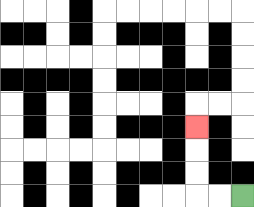{'start': '[10, 8]', 'end': '[8, 5]', 'path_directions': 'L,L,U,U,U', 'path_coordinates': '[[10, 8], [9, 8], [8, 8], [8, 7], [8, 6], [8, 5]]'}